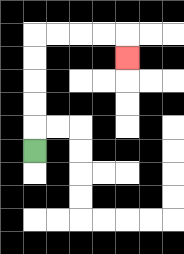{'start': '[1, 6]', 'end': '[5, 2]', 'path_directions': 'U,U,U,U,U,R,R,R,R,D', 'path_coordinates': '[[1, 6], [1, 5], [1, 4], [1, 3], [1, 2], [1, 1], [2, 1], [3, 1], [4, 1], [5, 1], [5, 2]]'}